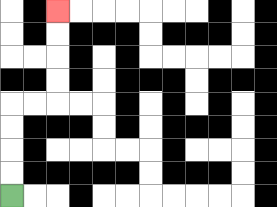{'start': '[0, 8]', 'end': '[2, 0]', 'path_directions': 'U,U,U,U,R,R,U,U,U,U', 'path_coordinates': '[[0, 8], [0, 7], [0, 6], [0, 5], [0, 4], [1, 4], [2, 4], [2, 3], [2, 2], [2, 1], [2, 0]]'}